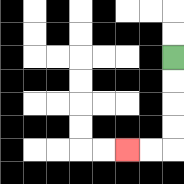{'start': '[7, 2]', 'end': '[5, 6]', 'path_directions': 'D,D,D,D,L,L', 'path_coordinates': '[[7, 2], [7, 3], [7, 4], [7, 5], [7, 6], [6, 6], [5, 6]]'}